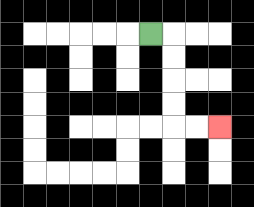{'start': '[6, 1]', 'end': '[9, 5]', 'path_directions': 'R,D,D,D,D,R,R', 'path_coordinates': '[[6, 1], [7, 1], [7, 2], [7, 3], [7, 4], [7, 5], [8, 5], [9, 5]]'}